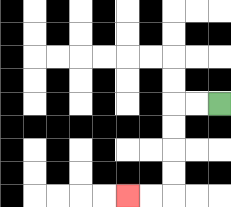{'start': '[9, 4]', 'end': '[5, 8]', 'path_directions': 'L,L,D,D,D,D,L,L', 'path_coordinates': '[[9, 4], [8, 4], [7, 4], [7, 5], [7, 6], [7, 7], [7, 8], [6, 8], [5, 8]]'}